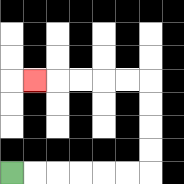{'start': '[0, 7]', 'end': '[1, 3]', 'path_directions': 'R,R,R,R,R,R,U,U,U,U,L,L,L,L,L', 'path_coordinates': '[[0, 7], [1, 7], [2, 7], [3, 7], [4, 7], [5, 7], [6, 7], [6, 6], [6, 5], [6, 4], [6, 3], [5, 3], [4, 3], [3, 3], [2, 3], [1, 3]]'}